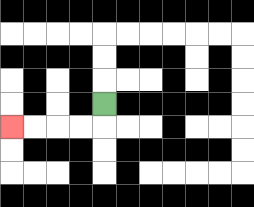{'start': '[4, 4]', 'end': '[0, 5]', 'path_directions': 'D,L,L,L,L', 'path_coordinates': '[[4, 4], [4, 5], [3, 5], [2, 5], [1, 5], [0, 5]]'}